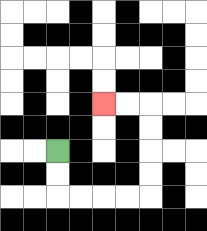{'start': '[2, 6]', 'end': '[4, 4]', 'path_directions': 'D,D,R,R,R,R,U,U,U,U,L,L', 'path_coordinates': '[[2, 6], [2, 7], [2, 8], [3, 8], [4, 8], [5, 8], [6, 8], [6, 7], [6, 6], [6, 5], [6, 4], [5, 4], [4, 4]]'}